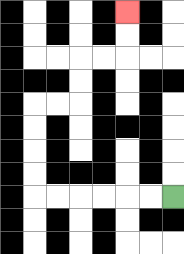{'start': '[7, 8]', 'end': '[5, 0]', 'path_directions': 'L,L,L,L,L,L,U,U,U,U,R,R,U,U,R,R,U,U', 'path_coordinates': '[[7, 8], [6, 8], [5, 8], [4, 8], [3, 8], [2, 8], [1, 8], [1, 7], [1, 6], [1, 5], [1, 4], [2, 4], [3, 4], [3, 3], [3, 2], [4, 2], [5, 2], [5, 1], [5, 0]]'}